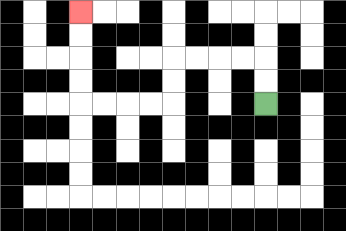{'start': '[11, 4]', 'end': '[3, 0]', 'path_directions': 'U,U,L,L,L,L,D,D,L,L,L,L,U,U,U,U', 'path_coordinates': '[[11, 4], [11, 3], [11, 2], [10, 2], [9, 2], [8, 2], [7, 2], [7, 3], [7, 4], [6, 4], [5, 4], [4, 4], [3, 4], [3, 3], [3, 2], [3, 1], [3, 0]]'}